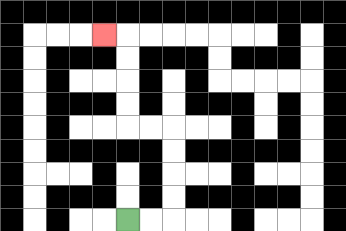{'start': '[5, 9]', 'end': '[4, 1]', 'path_directions': 'R,R,U,U,U,U,L,L,U,U,U,U,L', 'path_coordinates': '[[5, 9], [6, 9], [7, 9], [7, 8], [7, 7], [7, 6], [7, 5], [6, 5], [5, 5], [5, 4], [5, 3], [5, 2], [5, 1], [4, 1]]'}